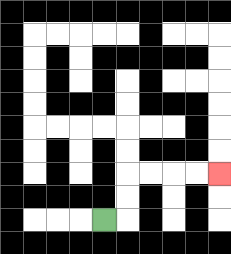{'start': '[4, 9]', 'end': '[9, 7]', 'path_directions': 'R,U,U,R,R,R,R', 'path_coordinates': '[[4, 9], [5, 9], [5, 8], [5, 7], [6, 7], [7, 7], [8, 7], [9, 7]]'}